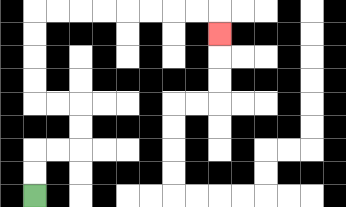{'start': '[1, 8]', 'end': '[9, 1]', 'path_directions': 'U,U,R,R,U,U,L,L,U,U,U,U,R,R,R,R,R,R,R,R,D', 'path_coordinates': '[[1, 8], [1, 7], [1, 6], [2, 6], [3, 6], [3, 5], [3, 4], [2, 4], [1, 4], [1, 3], [1, 2], [1, 1], [1, 0], [2, 0], [3, 0], [4, 0], [5, 0], [6, 0], [7, 0], [8, 0], [9, 0], [9, 1]]'}